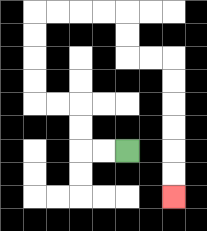{'start': '[5, 6]', 'end': '[7, 8]', 'path_directions': 'L,L,U,U,L,L,U,U,U,U,R,R,R,R,D,D,R,R,D,D,D,D,D,D', 'path_coordinates': '[[5, 6], [4, 6], [3, 6], [3, 5], [3, 4], [2, 4], [1, 4], [1, 3], [1, 2], [1, 1], [1, 0], [2, 0], [3, 0], [4, 0], [5, 0], [5, 1], [5, 2], [6, 2], [7, 2], [7, 3], [7, 4], [7, 5], [7, 6], [7, 7], [7, 8]]'}